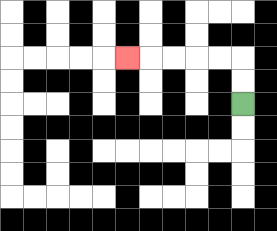{'start': '[10, 4]', 'end': '[5, 2]', 'path_directions': 'U,U,L,L,L,L,L', 'path_coordinates': '[[10, 4], [10, 3], [10, 2], [9, 2], [8, 2], [7, 2], [6, 2], [5, 2]]'}